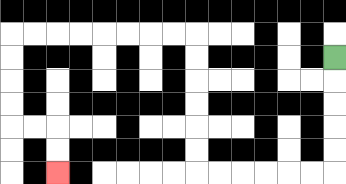{'start': '[14, 2]', 'end': '[2, 7]', 'path_directions': 'D,D,D,D,D,L,L,L,L,L,L,U,U,U,U,U,U,L,L,L,L,L,L,L,L,D,D,D,D,R,R,D,D', 'path_coordinates': '[[14, 2], [14, 3], [14, 4], [14, 5], [14, 6], [14, 7], [13, 7], [12, 7], [11, 7], [10, 7], [9, 7], [8, 7], [8, 6], [8, 5], [8, 4], [8, 3], [8, 2], [8, 1], [7, 1], [6, 1], [5, 1], [4, 1], [3, 1], [2, 1], [1, 1], [0, 1], [0, 2], [0, 3], [0, 4], [0, 5], [1, 5], [2, 5], [2, 6], [2, 7]]'}